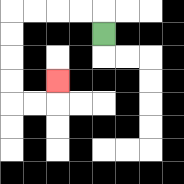{'start': '[4, 1]', 'end': '[2, 3]', 'path_directions': 'U,L,L,L,L,D,D,D,D,R,R,U', 'path_coordinates': '[[4, 1], [4, 0], [3, 0], [2, 0], [1, 0], [0, 0], [0, 1], [0, 2], [0, 3], [0, 4], [1, 4], [2, 4], [2, 3]]'}